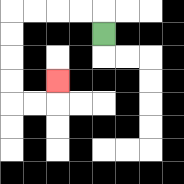{'start': '[4, 1]', 'end': '[2, 3]', 'path_directions': 'U,L,L,L,L,D,D,D,D,R,R,U', 'path_coordinates': '[[4, 1], [4, 0], [3, 0], [2, 0], [1, 0], [0, 0], [0, 1], [0, 2], [0, 3], [0, 4], [1, 4], [2, 4], [2, 3]]'}